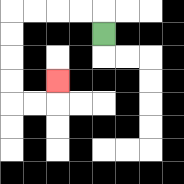{'start': '[4, 1]', 'end': '[2, 3]', 'path_directions': 'U,L,L,L,L,D,D,D,D,R,R,U', 'path_coordinates': '[[4, 1], [4, 0], [3, 0], [2, 0], [1, 0], [0, 0], [0, 1], [0, 2], [0, 3], [0, 4], [1, 4], [2, 4], [2, 3]]'}